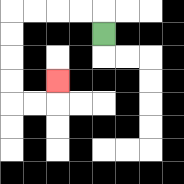{'start': '[4, 1]', 'end': '[2, 3]', 'path_directions': 'U,L,L,L,L,D,D,D,D,R,R,U', 'path_coordinates': '[[4, 1], [4, 0], [3, 0], [2, 0], [1, 0], [0, 0], [0, 1], [0, 2], [0, 3], [0, 4], [1, 4], [2, 4], [2, 3]]'}